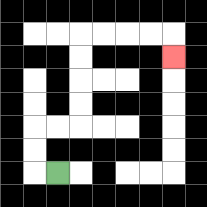{'start': '[2, 7]', 'end': '[7, 2]', 'path_directions': 'L,U,U,R,R,U,U,U,U,R,R,R,R,D', 'path_coordinates': '[[2, 7], [1, 7], [1, 6], [1, 5], [2, 5], [3, 5], [3, 4], [3, 3], [3, 2], [3, 1], [4, 1], [5, 1], [6, 1], [7, 1], [7, 2]]'}